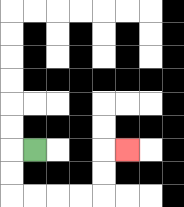{'start': '[1, 6]', 'end': '[5, 6]', 'path_directions': 'L,D,D,R,R,R,R,U,U,R', 'path_coordinates': '[[1, 6], [0, 6], [0, 7], [0, 8], [1, 8], [2, 8], [3, 8], [4, 8], [4, 7], [4, 6], [5, 6]]'}